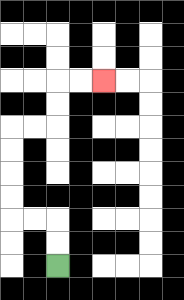{'start': '[2, 11]', 'end': '[4, 3]', 'path_directions': 'U,U,L,L,U,U,U,U,R,R,U,U,R,R', 'path_coordinates': '[[2, 11], [2, 10], [2, 9], [1, 9], [0, 9], [0, 8], [0, 7], [0, 6], [0, 5], [1, 5], [2, 5], [2, 4], [2, 3], [3, 3], [4, 3]]'}